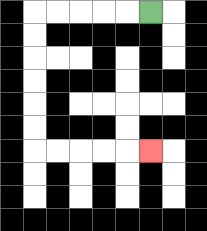{'start': '[6, 0]', 'end': '[6, 6]', 'path_directions': 'L,L,L,L,L,D,D,D,D,D,D,R,R,R,R,R', 'path_coordinates': '[[6, 0], [5, 0], [4, 0], [3, 0], [2, 0], [1, 0], [1, 1], [1, 2], [1, 3], [1, 4], [1, 5], [1, 6], [2, 6], [3, 6], [4, 6], [5, 6], [6, 6]]'}